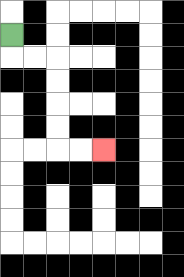{'start': '[0, 1]', 'end': '[4, 6]', 'path_directions': 'D,R,R,D,D,D,D,R,R', 'path_coordinates': '[[0, 1], [0, 2], [1, 2], [2, 2], [2, 3], [2, 4], [2, 5], [2, 6], [3, 6], [4, 6]]'}